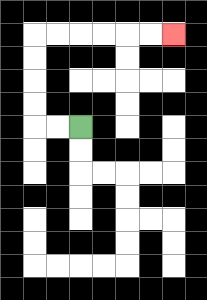{'start': '[3, 5]', 'end': '[7, 1]', 'path_directions': 'L,L,U,U,U,U,R,R,R,R,R,R', 'path_coordinates': '[[3, 5], [2, 5], [1, 5], [1, 4], [1, 3], [1, 2], [1, 1], [2, 1], [3, 1], [4, 1], [5, 1], [6, 1], [7, 1]]'}